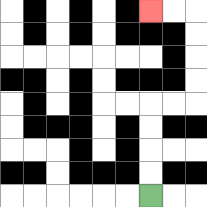{'start': '[6, 8]', 'end': '[6, 0]', 'path_directions': 'U,U,U,U,R,R,U,U,U,U,L,L', 'path_coordinates': '[[6, 8], [6, 7], [6, 6], [6, 5], [6, 4], [7, 4], [8, 4], [8, 3], [8, 2], [8, 1], [8, 0], [7, 0], [6, 0]]'}